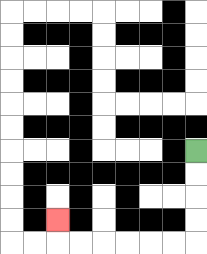{'start': '[8, 6]', 'end': '[2, 9]', 'path_directions': 'D,D,D,D,L,L,L,L,L,L,U', 'path_coordinates': '[[8, 6], [8, 7], [8, 8], [8, 9], [8, 10], [7, 10], [6, 10], [5, 10], [4, 10], [3, 10], [2, 10], [2, 9]]'}